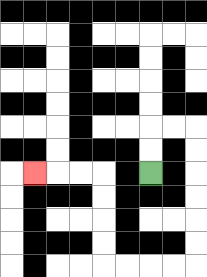{'start': '[6, 7]', 'end': '[1, 7]', 'path_directions': 'U,U,R,R,D,D,D,D,D,D,L,L,L,L,U,U,U,U,L,L,L', 'path_coordinates': '[[6, 7], [6, 6], [6, 5], [7, 5], [8, 5], [8, 6], [8, 7], [8, 8], [8, 9], [8, 10], [8, 11], [7, 11], [6, 11], [5, 11], [4, 11], [4, 10], [4, 9], [4, 8], [4, 7], [3, 7], [2, 7], [1, 7]]'}